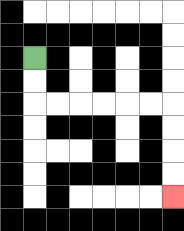{'start': '[1, 2]', 'end': '[7, 8]', 'path_directions': 'D,D,R,R,R,R,R,R,D,D,D,D', 'path_coordinates': '[[1, 2], [1, 3], [1, 4], [2, 4], [3, 4], [4, 4], [5, 4], [6, 4], [7, 4], [7, 5], [7, 6], [7, 7], [7, 8]]'}